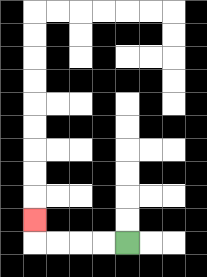{'start': '[5, 10]', 'end': '[1, 9]', 'path_directions': 'L,L,L,L,U', 'path_coordinates': '[[5, 10], [4, 10], [3, 10], [2, 10], [1, 10], [1, 9]]'}